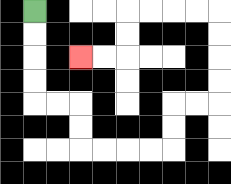{'start': '[1, 0]', 'end': '[3, 2]', 'path_directions': 'D,D,D,D,R,R,D,D,R,R,R,R,U,U,R,R,U,U,U,U,L,L,L,L,D,D,L,L', 'path_coordinates': '[[1, 0], [1, 1], [1, 2], [1, 3], [1, 4], [2, 4], [3, 4], [3, 5], [3, 6], [4, 6], [5, 6], [6, 6], [7, 6], [7, 5], [7, 4], [8, 4], [9, 4], [9, 3], [9, 2], [9, 1], [9, 0], [8, 0], [7, 0], [6, 0], [5, 0], [5, 1], [5, 2], [4, 2], [3, 2]]'}